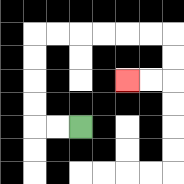{'start': '[3, 5]', 'end': '[5, 3]', 'path_directions': 'L,L,U,U,U,U,R,R,R,R,R,R,D,D,L,L', 'path_coordinates': '[[3, 5], [2, 5], [1, 5], [1, 4], [1, 3], [1, 2], [1, 1], [2, 1], [3, 1], [4, 1], [5, 1], [6, 1], [7, 1], [7, 2], [7, 3], [6, 3], [5, 3]]'}